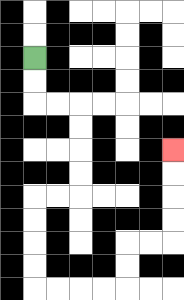{'start': '[1, 2]', 'end': '[7, 6]', 'path_directions': 'D,D,R,R,D,D,D,D,L,L,D,D,D,D,R,R,R,R,U,U,R,R,U,U,U,U', 'path_coordinates': '[[1, 2], [1, 3], [1, 4], [2, 4], [3, 4], [3, 5], [3, 6], [3, 7], [3, 8], [2, 8], [1, 8], [1, 9], [1, 10], [1, 11], [1, 12], [2, 12], [3, 12], [4, 12], [5, 12], [5, 11], [5, 10], [6, 10], [7, 10], [7, 9], [7, 8], [7, 7], [7, 6]]'}